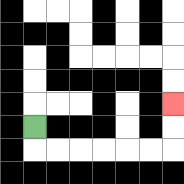{'start': '[1, 5]', 'end': '[7, 4]', 'path_directions': 'D,R,R,R,R,R,R,U,U', 'path_coordinates': '[[1, 5], [1, 6], [2, 6], [3, 6], [4, 6], [5, 6], [6, 6], [7, 6], [7, 5], [7, 4]]'}